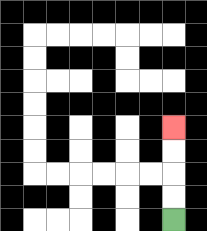{'start': '[7, 9]', 'end': '[7, 5]', 'path_directions': 'U,U,U,U', 'path_coordinates': '[[7, 9], [7, 8], [7, 7], [7, 6], [7, 5]]'}